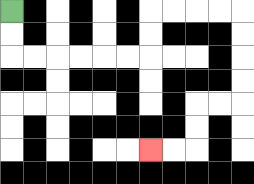{'start': '[0, 0]', 'end': '[6, 6]', 'path_directions': 'D,D,R,R,R,R,R,R,U,U,R,R,R,R,D,D,D,D,L,L,D,D,L,L', 'path_coordinates': '[[0, 0], [0, 1], [0, 2], [1, 2], [2, 2], [3, 2], [4, 2], [5, 2], [6, 2], [6, 1], [6, 0], [7, 0], [8, 0], [9, 0], [10, 0], [10, 1], [10, 2], [10, 3], [10, 4], [9, 4], [8, 4], [8, 5], [8, 6], [7, 6], [6, 6]]'}